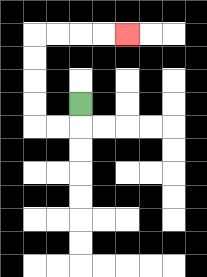{'start': '[3, 4]', 'end': '[5, 1]', 'path_directions': 'D,L,L,U,U,U,U,R,R,R,R', 'path_coordinates': '[[3, 4], [3, 5], [2, 5], [1, 5], [1, 4], [1, 3], [1, 2], [1, 1], [2, 1], [3, 1], [4, 1], [5, 1]]'}